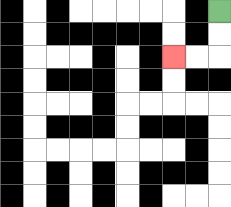{'start': '[9, 0]', 'end': '[7, 2]', 'path_directions': 'D,D,L,L', 'path_coordinates': '[[9, 0], [9, 1], [9, 2], [8, 2], [7, 2]]'}